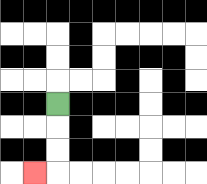{'start': '[2, 4]', 'end': '[1, 7]', 'path_directions': 'D,D,D,L', 'path_coordinates': '[[2, 4], [2, 5], [2, 6], [2, 7], [1, 7]]'}